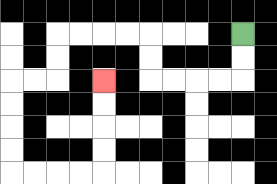{'start': '[10, 1]', 'end': '[4, 3]', 'path_directions': 'D,D,L,L,L,L,U,U,L,L,L,L,D,D,L,L,D,D,D,D,R,R,R,R,U,U,U,U', 'path_coordinates': '[[10, 1], [10, 2], [10, 3], [9, 3], [8, 3], [7, 3], [6, 3], [6, 2], [6, 1], [5, 1], [4, 1], [3, 1], [2, 1], [2, 2], [2, 3], [1, 3], [0, 3], [0, 4], [0, 5], [0, 6], [0, 7], [1, 7], [2, 7], [3, 7], [4, 7], [4, 6], [4, 5], [4, 4], [4, 3]]'}